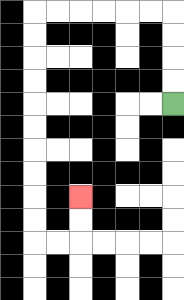{'start': '[7, 4]', 'end': '[3, 8]', 'path_directions': 'U,U,U,U,L,L,L,L,L,L,D,D,D,D,D,D,D,D,D,D,R,R,U,U', 'path_coordinates': '[[7, 4], [7, 3], [7, 2], [7, 1], [7, 0], [6, 0], [5, 0], [4, 0], [3, 0], [2, 0], [1, 0], [1, 1], [1, 2], [1, 3], [1, 4], [1, 5], [1, 6], [1, 7], [1, 8], [1, 9], [1, 10], [2, 10], [3, 10], [3, 9], [3, 8]]'}